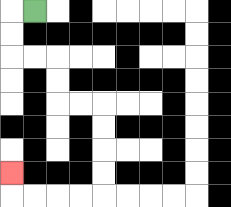{'start': '[1, 0]', 'end': '[0, 7]', 'path_directions': 'L,D,D,R,R,D,D,R,R,D,D,D,D,L,L,L,L,U', 'path_coordinates': '[[1, 0], [0, 0], [0, 1], [0, 2], [1, 2], [2, 2], [2, 3], [2, 4], [3, 4], [4, 4], [4, 5], [4, 6], [4, 7], [4, 8], [3, 8], [2, 8], [1, 8], [0, 8], [0, 7]]'}